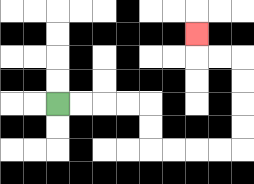{'start': '[2, 4]', 'end': '[8, 1]', 'path_directions': 'R,R,R,R,D,D,R,R,R,R,U,U,U,U,L,L,U', 'path_coordinates': '[[2, 4], [3, 4], [4, 4], [5, 4], [6, 4], [6, 5], [6, 6], [7, 6], [8, 6], [9, 6], [10, 6], [10, 5], [10, 4], [10, 3], [10, 2], [9, 2], [8, 2], [8, 1]]'}